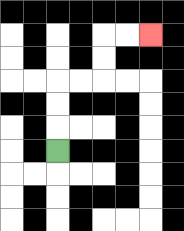{'start': '[2, 6]', 'end': '[6, 1]', 'path_directions': 'U,U,U,R,R,U,U,R,R', 'path_coordinates': '[[2, 6], [2, 5], [2, 4], [2, 3], [3, 3], [4, 3], [4, 2], [4, 1], [5, 1], [6, 1]]'}